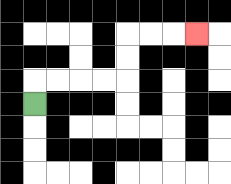{'start': '[1, 4]', 'end': '[8, 1]', 'path_directions': 'U,R,R,R,R,U,U,R,R,R', 'path_coordinates': '[[1, 4], [1, 3], [2, 3], [3, 3], [4, 3], [5, 3], [5, 2], [5, 1], [6, 1], [7, 1], [8, 1]]'}